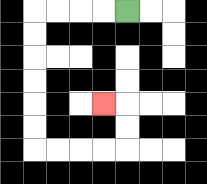{'start': '[5, 0]', 'end': '[4, 4]', 'path_directions': 'L,L,L,L,D,D,D,D,D,D,R,R,R,R,U,U,L', 'path_coordinates': '[[5, 0], [4, 0], [3, 0], [2, 0], [1, 0], [1, 1], [1, 2], [1, 3], [1, 4], [1, 5], [1, 6], [2, 6], [3, 6], [4, 6], [5, 6], [5, 5], [5, 4], [4, 4]]'}